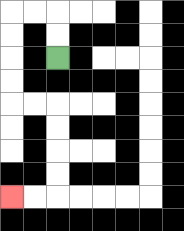{'start': '[2, 2]', 'end': '[0, 8]', 'path_directions': 'U,U,L,L,D,D,D,D,R,R,D,D,D,D,L,L', 'path_coordinates': '[[2, 2], [2, 1], [2, 0], [1, 0], [0, 0], [0, 1], [0, 2], [0, 3], [0, 4], [1, 4], [2, 4], [2, 5], [2, 6], [2, 7], [2, 8], [1, 8], [0, 8]]'}